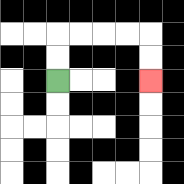{'start': '[2, 3]', 'end': '[6, 3]', 'path_directions': 'U,U,R,R,R,R,D,D', 'path_coordinates': '[[2, 3], [2, 2], [2, 1], [3, 1], [4, 1], [5, 1], [6, 1], [6, 2], [6, 3]]'}